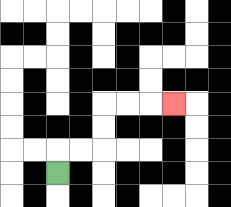{'start': '[2, 7]', 'end': '[7, 4]', 'path_directions': 'U,R,R,U,U,R,R,R', 'path_coordinates': '[[2, 7], [2, 6], [3, 6], [4, 6], [4, 5], [4, 4], [5, 4], [6, 4], [7, 4]]'}